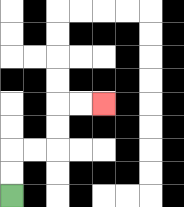{'start': '[0, 8]', 'end': '[4, 4]', 'path_directions': 'U,U,R,R,U,U,R,R', 'path_coordinates': '[[0, 8], [0, 7], [0, 6], [1, 6], [2, 6], [2, 5], [2, 4], [3, 4], [4, 4]]'}